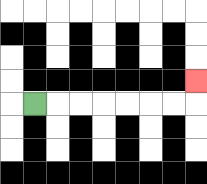{'start': '[1, 4]', 'end': '[8, 3]', 'path_directions': 'R,R,R,R,R,R,R,U', 'path_coordinates': '[[1, 4], [2, 4], [3, 4], [4, 4], [5, 4], [6, 4], [7, 4], [8, 4], [8, 3]]'}